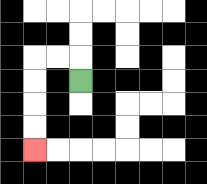{'start': '[3, 3]', 'end': '[1, 6]', 'path_directions': 'U,L,L,D,D,D,D', 'path_coordinates': '[[3, 3], [3, 2], [2, 2], [1, 2], [1, 3], [1, 4], [1, 5], [1, 6]]'}